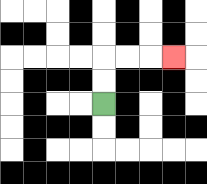{'start': '[4, 4]', 'end': '[7, 2]', 'path_directions': 'U,U,R,R,R', 'path_coordinates': '[[4, 4], [4, 3], [4, 2], [5, 2], [6, 2], [7, 2]]'}